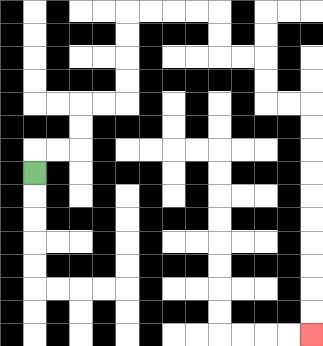{'start': '[1, 7]', 'end': '[13, 14]', 'path_directions': 'U,R,R,U,U,R,R,U,U,U,U,R,R,R,R,D,D,R,R,D,D,R,R,D,D,D,D,D,D,D,D,D,D', 'path_coordinates': '[[1, 7], [1, 6], [2, 6], [3, 6], [3, 5], [3, 4], [4, 4], [5, 4], [5, 3], [5, 2], [5, 1], [5, 0], [6, 0], [7, 0], [8, 0], [9, 0], [9, 1], [9, 2], [10, 2], [11, 2], [11, 3], [11, 4], [12, 4], [13, 4], [13, 5], [13, 6], [13, 7], [13, 8], [13, 9], [13, 10], [13, 11], [13, 12], [13, 13], [13, 14]]'}